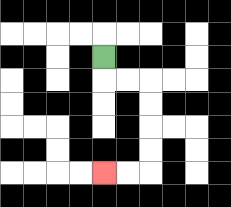{'start': '[4, 2]', 'end': '[4, 7]', 'path_directions': 'D,R,R,D,D,D,D,L,L', 'path_coordinates': '[[4, 2], [4, 3], [5, 3], [6, 3], [6, 4], [6, 5], [6, 6], [6, 7], [5, 7], [4, 7]]'}